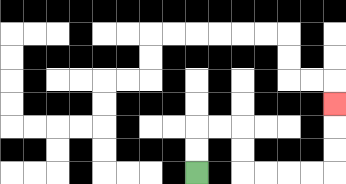{'start': '[8, 7]', 'end': '[14, 4]', 'path_directions': 'U,U,R,R,D,D,R,R,R,R,U,U,U', 'path_coordinates': '[[8, 7], [8, 6], [8, 5], [9, 5], [10, 5], [10, 6], [10, 7], [11, 7], [12, 7], [13, 7], [14, 7], [14, 6], [14, 5], [14, 4]]'}